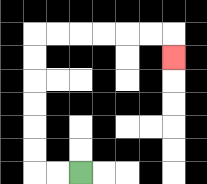{'start': '[3, 7]', 'end': '[7, 2]', 'path_directions': 'L,L,U,U,U,U,U,U,R,R,R,R,R,R,D', 'path_coordinates': '[[3, 7], [2, 7], [1, 7], [1, 6], [1, 5], [1, 4], [1, 3], [1, 2], [1, 1], [2, 1], [3, 1], [4, 1], [5, 1], [6, 1], [7, 1], [7, 2]]'}